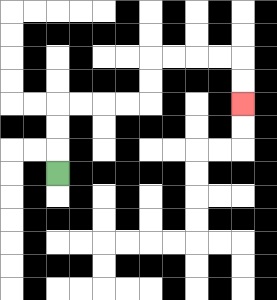{'start': '[2, 7]', 'end': '[10, 4]', 'path_directions': 'U,U,U,R,R,R,R,U,U,R,R,R,R,D,D', 'path_coordinates': '[[2, 7], [2, 6], [2, 5], [2, 4], [3, 4], [4, 4], [5, 4], [6, 4], [6, 3], [6, 2], [7, 2], [8, 2], [9, 2], [10, 2], [10, 3], [10, 4]]'}